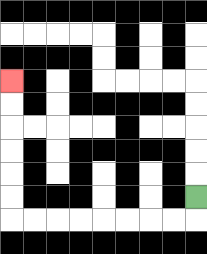{'start': '[8, 8]', 'end': '[0, 3]', 'path_directions': 'D,L,L,L,L,L,L,L,L,U,U,U,U,U,U', 'path_coordinates': '[[8, 8], [8, 9], [7, 9], [6, 9], [5, 9], [4, 9], [3, 9], [2, 9], [1, 9], [0, 9], [0, 8], [0, 7], [0, 6], [0, 5], [0, 4], [0, 3]]'}